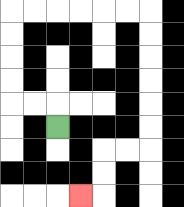{'start': '[2, 5]', 'end': '[3, 8]', 'path_directions': 'U,L,L,U,U,U,U,R,R,R,R,R,R,D,D,D,D,D,D,L,L,D,D,L', 'path_coordinates': '[[2, 5], [2, 4], [1, 4], [0, 4], [0, 3], [0, 2], [0, 1], [0, 0], [1, 0], [2, 0], [3, 0], [4, 0], [5, 0], [6, 0], [6, 1], [6, 2], [6, 3], [6, 4], [6, 5], [6, 6], [5, 6], [4, 6], [4, 7], [4, 8], [3, 8]]'}